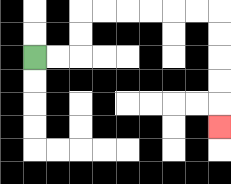{'start': '[1, 2]', 'end': '[9, 5]', 'path_directions': 'R,R,U,U,R,R,R,R,R,R,D,D,D,D,D', 'path_coordinates': '[[1, 2], [2, 2], [3, 2], [3, 1], [3, 0], [4, 0], [5, 0], [6, 0], [7, 0], [8, 0], [9, 0], [9, 1], [9, 2], [9, 3], [9, 4], [9, 5]]'}